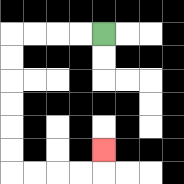{'start': '[4, 1]', 'end': '[4, 6]', 'path_directions': 'L,L,L,L,D,D,D,D,D,D,R,R,R,R,U', 'path_coordinates': '[[4, 1], [3, 1], [2, 1], [1, 1], [0, 1], [0, 2], [0, 3], [0, 4], [0, 5], [0, 6], [0, 7], [1, 7], [2, 7], [3, 7], [4, 7], [4, 6]]'}